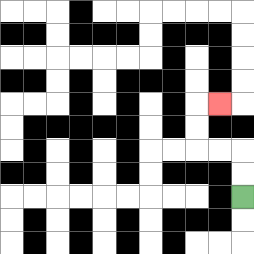{'start': '[10, 8]', 'end': '[9, 4]', 'path_directions': 'U,U,L,L,U,U,R', 'path_coordinates': '[[10, 8], [10, 7], [10, 6], [9, 6], [8, 6], [8, 5], [8, 4], [9, 4]]'}